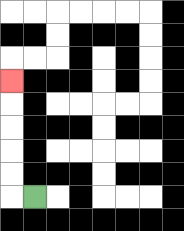{'start': '[1, 8]', 'end': '[0, 3]', 'path_directions': 'L,U,U,U,U,U', 'path_coordinates': '[[1, 8], [0, 8], [0, 7], [0, 6], [0, 5], [0, 4], [0, 3]]'}